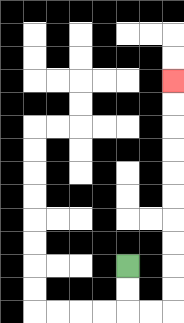{'start': '[5, 11]', 'end': '[7, 3]', 'path_directions': 'D,D,R,R,U,U,U,U,U,U,U,U,U,U', 'path_coordinates': '[[5, 11], [5, 12], [5, 13], [6, 13], [7, 13], [7, 12], [7, 11], [7, 10], [7, 9], [7, 8], [7, 7], [7, 6], [7, 5], [7, 4], [7, 3]]'}